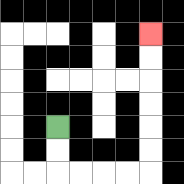{'start': '[2, 5]', 'end': '[6, 1]', 'path_directions': 'D,D,R,R,R,R,U,U,U,U,U,U', 'path_coordinates': '[[2, 5], [2, 6], [2, 7], [3, 7], [4, 7], [5, 7], [6, 7], [6, 6], [6, 5], [6, 4], [6, 3], [6, 2], [6, 1]]'}